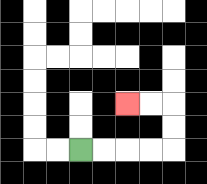{'start': '[3, 6]', 'end': '[5, 4]', 'path_directions': 'R,R,R,R,U,U,L,L', 'path_coordinates': '[[3, 6], [4, 6], [5, 6], [6, 6], [7, 6], [7, 5], [7, 4], [6, 4], [5, 4]]'}